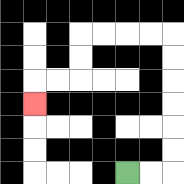{'start': '[5, 7]', 'end': '[1, 4]', 'path_directions': 'R,R,U,U,U,U,U,U,L,L,L,L,D,D,L,L,D', 'path_coordinates': '[[5, 7], [6, 7], [7, 7], [7, 6], [7, 5], [7, 4], [7, 3], [7, 2], [7, 1], [6, 1], [5, 1], [4, 1], [3, 1], [3, 2], [3, 3], [2, 3], [1, 3], [1, 4]]'}